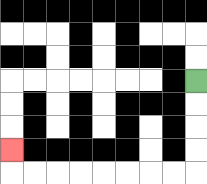{'start': '[8, 3]', 'end': '[0, 6]', 'path_directions': 'D,D,D,D,L,L,L,L,L,L,L,L,U', 'path_coordinates': '[[8, 3], [8, 4], [8, 5], [8, 6], [8, 7], [7, 7], [6, 7], [5, 7], [4, 7], [3, 7], [2, 7], [1, 7], [0, 7], [0, 6]]'}